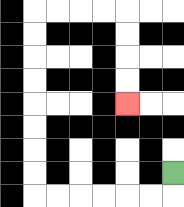{'start': '[7, 7]', 'end': '[5, 4]', 'path_directions': 'D,L,L,L,L,L,L,U,U,U,U,U,U,U,U,R,R,R,R,D,D,D,D', 'path_coordinates': '[[7, 7], [7, 8], [6, 8], [5, 8], [4, 8], [3, 8], [2, 8], [1, 8], [1, 7], [1, 6], [1, 5], [1, 4], [1, 3], [1, 2], [1, 1], [1, 0], [2, 0], [3, 0], [4, 0], [5, 0], [5, 1], [5, 2], [5, 3], [5, 4]]'}